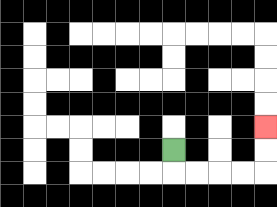{'start': '[7, 6]', 'end': '[11, 5]', 'path_directions': 'D,R,R,R,R,U,U', 'path_coordinates': '[[7, 6], [7, 7], [8, 7], [9, 7], [10, 7], [11, 7], [11, 6], [11, 5]]'}